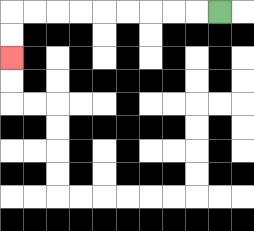{'start': '[9, 0]', 'end': '[0, 2]', 'path_directions': 'L,L,L,L,L,L,L,L,L,D,D', 'path_coordinates': '[[9, 0], [8, 0], [7, 0], [6, 0], [5, 0], [4, 0], [3, 0], [2, 0], [1, 0], [0, 0], [0, 1], [0, 2]]'}